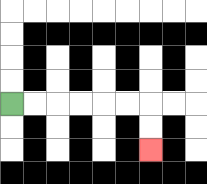{'start': '[0, 4]', 'end': '[6, 6]', 'path_directions': 'R,R,R,R,R,R,D,D', 'path_coordinates': '[[0, 4], [1, 4], [2, 4], [3, 4], [4, 4], [5, 4], [6, 4], [6, 5], [6, 6]]'}